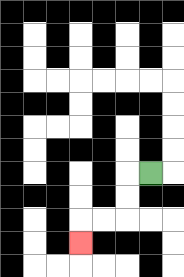{'start': '[6, 7]', 'end': '[3, 10]', 'path_directions': 'L,D,D,L,L,D', 'path_coordinates': '[[6, 7], [5, 7], [5, 8], [5, 9], [4, 9], [3, 9], [3, 10]]'}